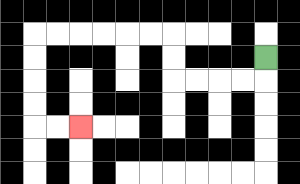{'start': '[11, 2]', 'end': '[3, 5]', 'path_directions': 'D,L,L,L,L,U,U,L,L,L,L,L,L,D,D,D,D,R,R', 'path_coordinates': '[[11, 2], [11, 3], [10, 3], [9, 3], [8, 3], [7, 3], [7, 2], [7, 1], [6, 1], [5, 1], [4, 1], [3, 1], [2, 1], [1, 1], [1, 2], [1, 3], [1, 4], [1, 5], [2, 5], [3, 5]]'}